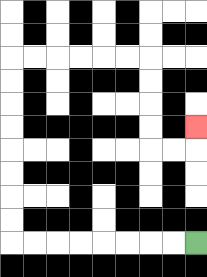{'start': '[8, 10]', 'end': '[8, 5]', 'path_directions': 'L,L,L,L,L,L,L,L,U,U,U,U,U,U,U,U,R,R,R,R,R,R,D,D,D,D,R,R,U', 'path_coordinates': '[[8, 10], [7, 10], [6, 10], [5, 10], [4, 10], [3, 10], [2, 10], [1, 10], [0, 10], [0, 9], [0, 8], [0, 7], [0, 6], [0, 5], [0, 4], [0, 3], [0, 2], [1, 2], [2, 2], [3, 2], [4, 2], [5, 2], [6, 2], [6, 3], [6, 4], [6, 5], [6, 6], [7, 6], [8, 6], [8, 5]]'}